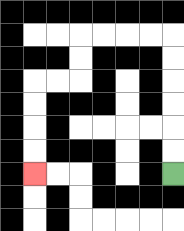{'start': '[7, 7]', 'end': '[1, 7]', 'path_directions': 'U,U,U,U,U,U,L,L,L,L,D,D,L,L,D,D,D,D', 'path_coordinates': '[[7, 7], [7, 6], [7, 5], [7, 4], [7, 3], [7, 2], [7, 1], [6, 1], [5, 1], [4, 1], [3, 1], [3, 2], [3, 3], [2, 3], [1, 3], [1, 4], [1, 5], [1, 6], [1, 7]]'}